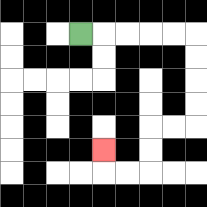{'start': '[3, 1]', 'end': '[4, 6]', 'path_directions': 'R,R,R,R,R,D,D,D,D,L,L,D,D,L,L,U', 'path_coordinates': '[[3, 1], [4, 1], [5, 1], [6, 1], [7, 1], [8, 1], [8, 2], [8, 3], [8, 4], [8, 5], [7, 5], [6, 5], [6, 6], [6, 7], [5, 7], [4, 7], [4, 6]]'}